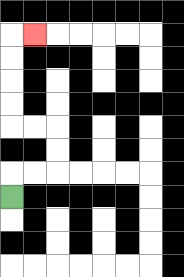{'start': '[0, 8]', 'end': '[1, 1]', 'path_directions': 'U,R,R,U,U,L,L,U,U,U,U,R', 'path_coordinates': '[[0, 8], [0, 7], [1, 7], [2, 7], [2, 6], [2, 5], [1, 5], [0, 5], [0, 4], [0, 3], [0, 2], [0, 1], [1, 1]]'}